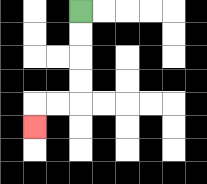{'start': '[3, 0]', 'end': '[1, 5]', 'path_directions': 'D,D,D,D,L,L,D', 'path_coordinates': '[[3, 0], [3, 1], [3, 2], [3, 3], [3, 4], [2, 4], [1, 4], [1, 5]]'}